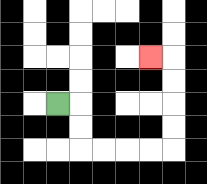{'start': '[2, 4]', 'end': '[6, 2]', 'path_directions': 'R,D,D,R,R,R,R,U,U,U,U,L', 'path_coordinates': '[[2, 4], [3, 4], [3, 5], [3, 6], [4, 6], [5, 6], [6, 6], [7, 6], [7, 5], [7, 4], [7, 3], [7, 2], [6, 2]]'}